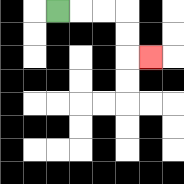{'start': '[2, 0]', 'end': '[6, 2]', 'path_directions': 'R,R,R,D,D,R', 'path_coordinates': '[[2, 0], [3, 0], [4, 0], [5, 0], [5, 1], [5, 2], [6, 2]]'}